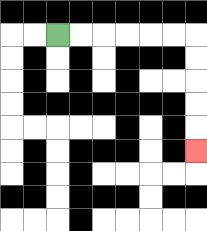{'start': '[2, 1]', 'end': '[8, 6]', 'path_directions': 'R,R,R,R,R,R,D,D,D,D,D', 'path_coordinates': '[[2, 1], [3, 1], [4, 1], [5, 1], [6, 1], [7, 1], [8, 1], [8, 2], [8, 3], [8, 4], [8, 5], [8, 6]]'}